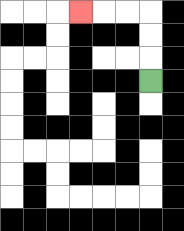{'start': '[6, 3]', 'end': '[3, 0]', 'path_directions': 'U,U,U,L,L,L', 'path_coordinates': '[[6, 3], [6, 2], [6, 1], [6, 0], [5, 0], [4, 0], [3, 0]]'}